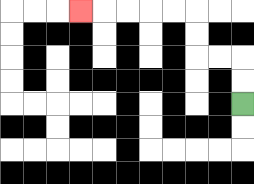{'start': '[10, 4]', 'end': '[3, 0]', 'path_directions': 'U,U,L,L,U,U,L,L,L,L,L', 'path_coordinates': '[[10, 4], [10, 3], [10, 2], [9, 2], [8, 2], [8, 1], [8, 0], [7, 0], [6, 0], [5, 0], [4, 0], [3, 0]]'}